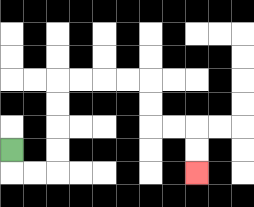{'start': '[0, 6]', 'end': '[8, 7]', 'path_directions': 'D,R,R,U,U,U,U,R,R,R,R,D,D,R,R,D,D', 'path_coordinates': '[[0, 6], [0, 7], [1, 7], [2, 7], [2, 6], [2, 5], [2, 4], [2, 3], [3, 3], [4, 3], [5, 3], [6, 3], [6, 4], [6, 5], [7, 5], [8, 5], [8, 6], [8, 7]]'}